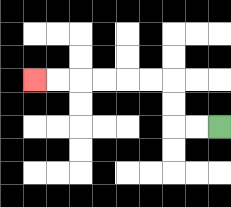{'start': '[9, 5]', 'end': '[1, 3]', 'path_directions': 'L,L,U,U,L,L,L,L,L,L', 'path_coordinates': '[[9, 5], [8, 5], [7, 5], [7, 4], [7, 3], [6, 3], [5, 3], [4, 3], [3, 3], [2, 3], [1, 3]]'}